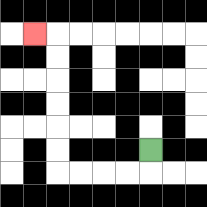{'start': '[6, 6]', 'end': '[1, 1]', 'path_directions': 'D,L,L,L,L,U,U,U,U,U,U,L', 'path_coordinates': '[[6, 6], [6, 7], [5, 7], [4, 7], [3, 7], [2, 7], [2, 6], [2, 5], [2, 4], [2, 3], [2, 2], [2, 1], [1, 1]]'}